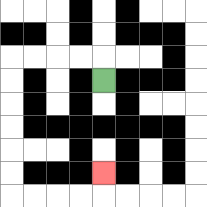{'start': '[4, 3]', 'end': '[4, 7]', 'path_directions': 'U,L,L,L,L,D,D,D,D,D,D,R,R,R,R,U', 'path_coordinates': '[[4, 3], [4, 2], [3, 2], [2, 2], [1, 2], [0, 2], [0, 3], [0, 4], [0, 5], [0, 6], [0, 7], [0, 8], [1, 8], [2, 8], [3, 8], [4, 8], [4, 7]]'}